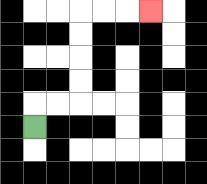{'start': '[1, 5]', 'end': '[6, 0]', 'path_directions': 'U,R,R,U,U,U,U,R,R,R', 'path_coordinates': '[[1, 5], [1, 4], [2, 4], [3, 4], [3, 3], [3, 2], [3, 1], [3, 0], [4, 0], [5, 0], [6, 0]]'}